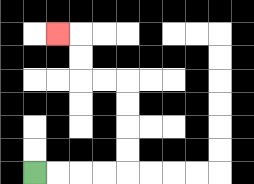{'start': '[1, 7]', 'end': '[2, 1]', 'path_directions': 'R,R,R,R,U,U,U,U,L,L,U,U,L', 'path_coordinates': '[[1, 7], [2, 7], [3, 7], [4, 7], [5, 7], [5, 6], [5, 5], [5, 4], [5, 3], [4, 3], [3, 3], [3, 2], [3, 1], [2, 1]]'}